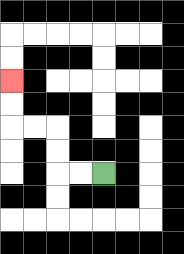{'start': '[4, 7]', 'end': '[0, 3]', 'path_directions': 'L,L,U,U,L,L,U,U', 'path_coordinates': '[[4, 7], [3, 7], [2, 7], [2, 6], [2, 5], [1, 5], [0, 5], [0, 4], [0, 3]]'}